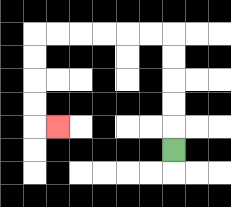{'start': '[7, 6]', 'end': '[2, 5]', 'path_directions': 'U,U,U,U,U,L,L,L,L,L,L,D,D,D,D,R', 'path_coordinates': '[[7, 6], [7, 5], [7, 4], [7, 3], [7, 2], [7, 1], [6, 1], [5, 1], [4, 1], [3, 1], [2, 1], [1, 1], [1, 2], [1, 3], [1, 4], [1, 5], [2, 5]]'}